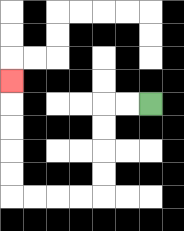{'start': '[6, 4]', 'end': '[0, 3]', 'path_directions': 'L,L,D,D,D,D,L,L,L,L,U,U,U,U,U', 'path_coordinates': '[[6, 4], [5, 4], [4, 4], [4, 5], [4, 6], [4, 7], [4, 8], [3, 8], [2, 8], [1, 8], [0, 8], [0, 7], [0, 6], [0, 5], [0, 4], [0, 3]]'}